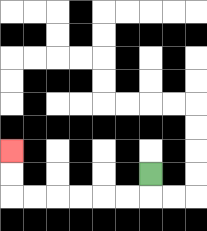{'start': '[6, 7]', 'end': '[0, 6]', 'path_directions': 'D,L,L,L,L,L,L,U,U', 'path_coordinates': '[[6, 7], [6, 8], [5, 8], [4, 8], [3, 8], [2, 8], [1, 8], [0, 8], [0, 7], [0, 6]]'}